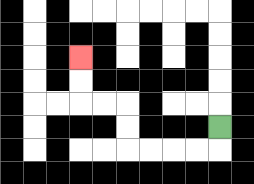{'start': '[9, 5]', 'end': '[3, 2]', 'path_directions': 'D,L,L,L,L,U,U,L,L,U,U', 'path_coordinates': '[[9, 5], [9, 6], [8, 6], [7, 6], [6, 6], [5, 6], [5, 5], [5, 4], [4, 4], [3, 4], [3, 3], [3, 2]]'}